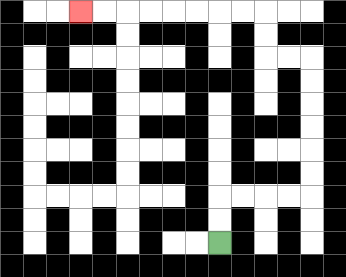{'start': '[9, 10]', 'end': '[3, 0]', 'path_directions': 'U,U,R,R,R,R,U,U,U,U,U,U,L,L,U,U,L,L,L,L,L,L,L,L', 'path_coordinates': '[[9, 10], [9, 9], [9, 8], [10, 8], [11, 8], [12, 8], [13, 8], [13, 7], [13, 6], [13, 5], [13, 4], [13, 3], [13, 2], [12, 2], [11, 2], [11, 1], [11, 0], [10, 0], [9, 0], [8, 0], [7, 0], [6, 0], [5, 0], [4, 0], [3, 0]]'}